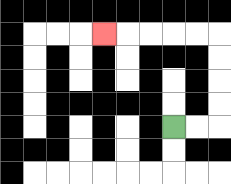{'start': '[7, 5]', 'end': '[4, 1]', 'path_directions': 'R,R,U,U,U,U,L,L,L,L,L', 'path_coordinates': '[[7, 5], [8, 5], [9, 5], [9, 4], [9, 3], [9, 2], [9, 1], [8, 1], [7, 1], [6, 1], [5, 1], [4, 1]]'}